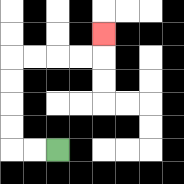{'start': '[2, 6]', 'end': '[4, 1]', 'path_directions': 'L,L,U,U,U,U,R,R,R,R,U', 'path_coordinates': '[[2, 6], [1, 6], [0, 6], [0, 5], [0, 4], [0, 3], [0, 2], [1, 2], [2, 2], [3, 2], [4, 2], [4, 1]]'}